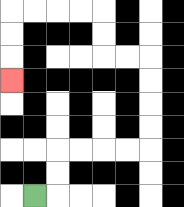{'start': '[1, 8]', 'end': '[0, 3]', 'path_directions': 'R,U,U,R,R,R,R,U,U,U,U,L,L,U,U,L,L,L,L,D,D,D', 'path_coordinates': '[[1, 8], [2, 8], [2, 7], [2, 6], [3, 6], [4, 6], [5, 6], [6, 6], [6, 5], [6, 4], [6, 3], [6, 2], [5, 2], [4, 2], [4, 1], [4, 0], [3, 0], [2, 0], [1, 0], [0, 0], [0, 1], [0, 2], [0, 3]]'}